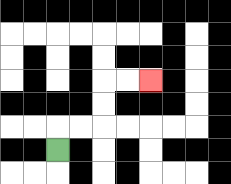{'start': '[2, 6]', 'end': '[6, 3]', 'path_directions': 'U,R,R,U,U,R,R', 'path_coordinates': '[[2, 6], [2, 5], [3, 5], [4, 5], [4, 4], [4, 3], [5, 3], [6, 3]]'}